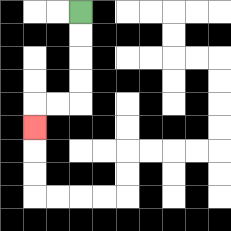{'start': '[3, 0]', 'end': '[1, 5]', 'path_directions': 'D,D,D,D,L,L,D', 'path_coordinates': '[[3, 0], [3, 1], [3, 2], [3, 3], [3, 4], [2, 4], [1, 4], [1, 5]]'}